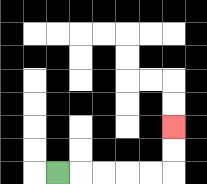{'start': '[2, 7]', 'end': '[7, 5]', 'path_directions': 'R,R,R,R,R,U,U', 'path_coordinates': '[[2, 7], [3, 7], [4, 7], [5, 7], [6, 7], [7, 7], [7, 6], [7, 5]]'}